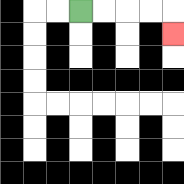{'start': '[3, 0]', 'end': '[7, 1]', 'path_directions': 'R,R,R,R,D', 'path_coordinates': '[[3, 0], [4, 0], [5, 0], [6, 0], [7, 0], [7, 1]]'}